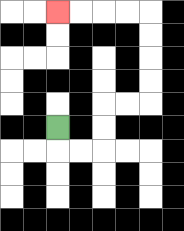{'start': '[2, 5]', 'end': '[2, 0]', 'path_directions': 'D,R,R,U,U,R,R,U,U,U,U,L,L,L,L', 'path_coordinates': '[[2, 5], [2, 6], [3, 6], [4, 6], [4, 5], [4, 4], [5, 4], [6, 4], [6, 3], [6, 2], [6, 1], [6, 0], [5, 0], [4, 0], [3, 0], [2, 0]]'}